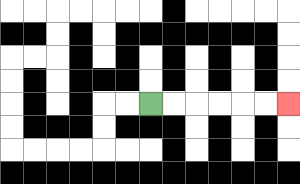{'start': '[6, 4]', 'end': '[12, 4]', 'path_directions': 'R,R,R,R,R,R', 'path_coordinates': '[[6, 4], [7, 4], [8, 4], [9, 4], [10, 4], [11, 4], [12, 4]]'}